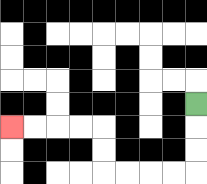{'start': '[8, 4]', 'end': '[0, 5]', 'path_directions': 'D,D,D,L,L,L,L,U,U,L,L,L,L', 'path_coordinates': '[[8, 4], [8, 5], [8, 6], [8, 7], [7, 7], [6, 7], [5, 7], [4, 7], [4, 6], [4, 5], [3, 5], [2, 5], [1, 5], [0, 5]]'}